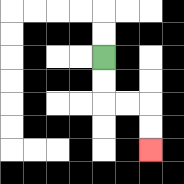{'start': '[4, 2]', 'end': '[6, 6]', 'path_directions': 'D,D,R,R,D,D', 'path_coordinates': '[[4, 2], [4, 3], [4, 4], [5, 4], [6, 4], [6, 5], [6, 6]]'}